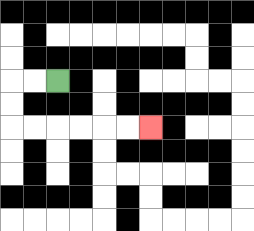{'start': '[2, 3]', 'end': '[6, 5]', 'path_directions': 'L,L,D,D,R,R,R,R,R,R', 'path_coordinates': '[[2, 3], [1, 3], [0, 3], [0, 4], [0, 5], [1, 5], [2, 5], [3, 5], [4, 5], [5, 5], [6, 5]]'}